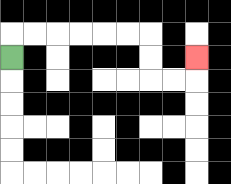{'start': '[0, 2]', 'end': '[8, 2]', 'path_directions': 'U,R,R,R,R,R,R,D,D,R,R,U', 'path_coordinates': '[[0, 2], [0, 1], [1, 1], [2, 1], [3, 1], [4, 1], [5, 1], [6, 1], [6, 2], [6, 3], [7, 3], [8, 3], [8, 2]]'}